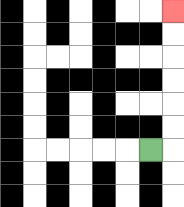{'start': '[6, 6]', 'end': '[7, 0]', 'path_directions': 'R,U,U,U,U,U,U', 'path_coordinates': '[[6, 6], [7, 6], [7, 5], [7, 4], [7, 3], [7, 2], [7, 1], [7, 0]]'}